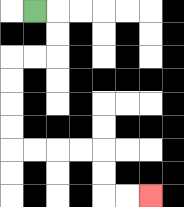{'start': '[1, 0]', 'end': '[6, 8]', 'path_directions': 'R,D,D,L,L,D,D,D,D,R,R,R,R,D,D,R,R', 'path_coordinates': '[[1, 0], [2, 0], [2, 1], [2, 2], [1, 2], [0, 2], [0, 3], [0, 4], [0, 5], [0, 6], [1, 6], [2, 6], [3, 6], [4, 6], [4, 7], [4, 8], [5, 8], [6, 8]]'}